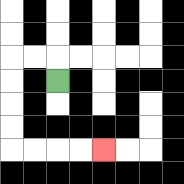{'start': '[2, 3]', 'end': '[4, 6]', 'path_directions': 'U,L,L,D,D,D,D,R,R,R,R', 'path_coordinates': '[[2, 3], [2, 2], [1, 2], [0, 2], [0, 3], [0, 4], [0, 5], [0, 6], [1, 6], [2, 6], [3, 6], [4, 6]]'}